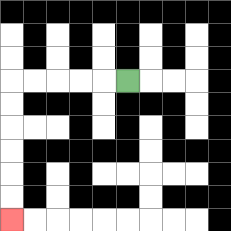{'start': '[5, 3]', 'end': '[0, 9]', 'path_directions': 'L,L,L,L,L,D,D,D,D,D,D', 'path_coordinates': '[[5, 3], [4, 3], [3, 3], [2, 3], [1, 3], [0, 3], [0, 4], [0, 5], [0, 6], [0, 7], [0, 8], [0, 9]]'}